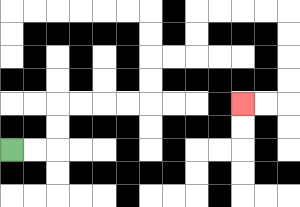{'start': '[0, 6]', 'end': '[10, 4]', 'path_directions': 'R,R,U,U,R,R,R,R,U,U,R,R,U,U,R,R,R,R,D,D,D,D,L,L', 'path_coordinates': '[[0, 6], [1, 6], [2, 6], [2, 5], [2, 4], [3, 4], [4, 4], [5, 4], [6, 4], [6, 3], [6, 2], [7, 2], [8, 2], [8, 1], [8, 0], [9, 0], [10, 0], [11, 0], [12, 0], [12, 1], [12, 2], [12, 3], [12, 4], [11, 4], [10, 4]]'}